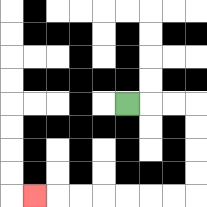{'start': '[5, 4]', 'end': '[1, 8]', 'path_directions': 'R,R,R,D,D,D,D,L,L,L,L,L,L,L', 'path_coordinates': '[[5, 4], [6, 4], [7, 4], [8, 4], [8, 5], [8, 6], [8, 7], [8, 8], [7, 8], [6, 8], [5, 8], [4, 8], [3, 8], [2, 8], [1, 8]]'}